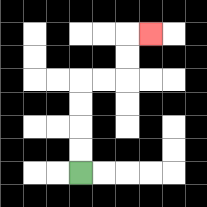{'start': '[3, 7]', 'end': '[6, 1]', 'path_directions': 'U,U,U,U,R,R,U,U,R', 'path_coordinates': '[[3, 7], [3, 6], [3, 5], [3, 4], [3, 3], [4, 3], [5, 3], [5, 2], [5, 1], [6, 1]]'}